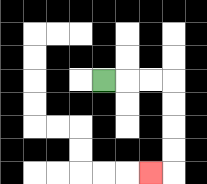{'start': '[4, 3]', 'end': '[6, 7]', 'path_directions': 'R,R,R,D,D,D,D,L', 'path_coordinates': '[[4, 3], [5, 3], [6, 3], [7, 3], [7, 4], [7, 5], [7, 6], [7, 7], [6, 7]]'}